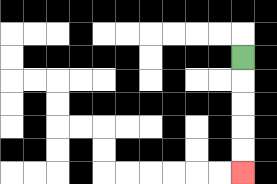{'start': '[10, 2]', 'end': '[10, 7]', 'path_directions': 'D,D,D,D,D', 'path_coordinates': '[[10, 2], [10, 3], [10, 4], [10, 5], [10, 6], [10, 7]]'}